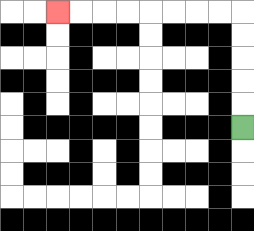{'start': '[10, 5]', 'end': '[2, 0]', 'path_directions': 'U,U,U,U,U,L,L,L,L,L,L,L,L', 'path_coordinates': '[[10, 5], [10, 4], [10, 3], [10, 2], [10, 1], [10, 0], [9, 0], [8, 0], [7, 0], [6, 0], [5, 0], [4, 0], [3, 0], [2, 0]]'}